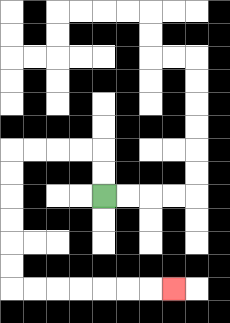{'start': '[4, 8]', 'end': '[7, 12]', 'path_directions': 'U,U,L,L,L,L,D,D,D,D,D,D,R,R,R,R,R,R,R', 'path_coordinates': '[[4, 8], [4, 7], [4, 6], [3, 6], [2, 6], [1, 6], [0, 6], [0, 7], [0, 8], [0, 9], [0, 10], [0, 11], [0, 12], [1, 12], [2, 12], [3, 12], [4, 12], [5, 12], [6, 12], [7, 12]]'}